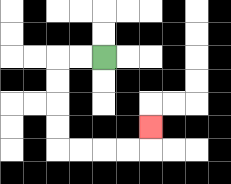{'start': '[4, 2]', 'end': '[6, 5]', 'path_directions': 'L,L,D,D,D,D,R,R,R,R,U', 'path_coordinates': '[[4, 2], [3, 2], [2, 2], [2, 3], [2, 4], [2, 5], [2, 6], [3, 6], [4, 6], [5, 6], [6, 6], [6, 5]]'}